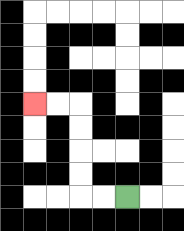{'start': '[5, 8]', 'end': '[1, 4]', 'path_directions': 'L,L,U,U,U,U,L,L', 'path_coordinates': '[[5, 8], [4, 8], [3, 8], [3, 7], [3, 6], [3, 5], [3, 4], [2, 4], [1, 4]]'}